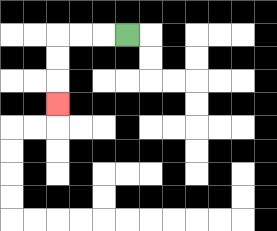{'start': '[5, 1]', 'end': '[2, 4]', 'path_directions': 'L,L,L,D,D,D', 'path_coordinates': '[[5, 1], [4, 1], [3, 1], [2, 1], [2, 2], [2, 3], [2, 4]]'}